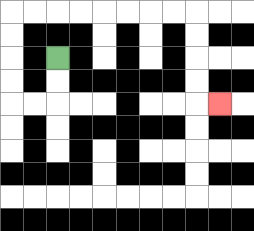{'start': '[2, 2]', 'end': '[9, 4]', 'path_directions': 'D,D,L,L,U,U,U,U,R,R,R,R,R,R,R,R,D,D,D,D,R', 'path_coordinates': '[[2, 2], [2, 3], [2, 4], [1, 4], [0, 4], [0, 3], [0, 2], [0, 1], [0, 0], [1, 0], [2, 0], [3, 0], [4, 0], [5, 0], [6, 0], [7, 0], [8, 0], [8, 1], [8, 2], [8, 3], [8, 4], [9, 4]]'}